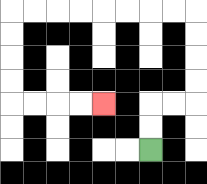{'start': '[6, 6]', 'end': '[4, 4]', 'path_directions': 'U,U,R,R,U,U,U,U,L,L,L,L,L,L,L,L,D,D,D,D,R,R,R,R', 'path_coordinates': '[[6, 6], [6, 5], [6, 4], [7, 4], [8, 4], [8, 3], [8, 2], [8, 1], [8, 0], [7, 0], [6, 0], [5, 0], [4, 0], [3, 0], [2, 0], [1, 0], [0, 0], [0, 1], [0, 2], [0, 3], [0, 4], [1, 4], [2, 4], [3, 4], [4, 4]]'}